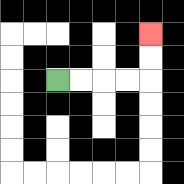{'start': '[2, 3]', 'end': '[6, 1]', 'path_directions': 'R,R,R,R,U,U', 'path_coordinates': '[[2, 3], [3, 3], [4, 3], [5, 3], [6, 3], [6, 2], [6, 1]]'}